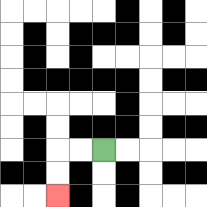{'start': '[4, 6]', 'end': '[2, 8]', 'path_directions': 'L,L,D,D', 'path_coordinates': '[[4, 6], [3, 6], [2, 6], [2, 7], [2, 8]]'}